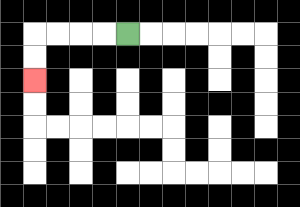{'start': '[5, 1]', 'end': '[1, 3]', 'path_directions': 'L,L,L,L,D,D', 'path_coordinates': '[[5, 1], [4, 1], [3, 1], [2, 1], [1, 1], [1, 2], [1, 3]]'}